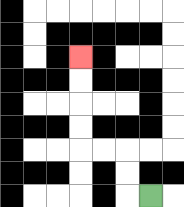{'start': '[6, 8]', 'end': '[3, 2]', 'path_directions': 'L,U,U,L,L,U,U,U,U', 'path_coordinates': '[[6, 8], [5, 8], [5, 7], [5, 6], [4, 6], [3, 6], [3, 5], [3, 4], [3, 3], [3, 2]]'}